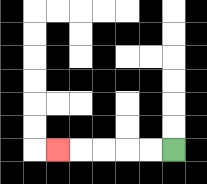{'start': '[7, 6]', 'end': '[2, 6]', 'path_directions': 'L,L,L,L,L', 'path_coordinates': '[[7, 6], [6, 6], [5, 6], [4, 6], [3, 6], [2, 6]]'}